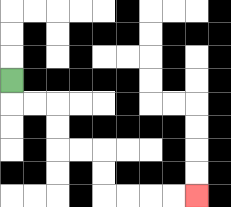{'start': '[0, 3]', 'end': '[8, 8]', 'path_directions': 'D,R,R,D,D,R,R,D,D,R,R,R,R', 'path_coordinates': '[[0, 3], [0, 4], [1, 4], [2, 4], [2, 5], [2, 6], [3, 6], [4, 6], [4, 7], [4, 8], [5, 8], [6, 8], [7, 8], [8, 8]]'}